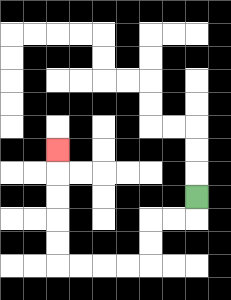{'start': '[8, 8]', 'end': '[2, 6]', 'path_directions': 'D,L,L,D,D,L,L,L,L,U,U,U,U,U', 'path_coordinates': '[[8, 8], [8, 9], [7, 9], [6, 9], [6, 10], [6, 11], [5, 11], [4, 11], [3, 11], [2, 11], [2, 10], [2, 9], [2, 8], [2, 7], [2, 6]]'}